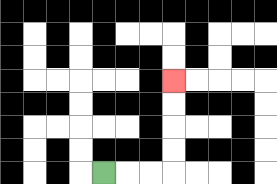{'start': '[4, 7]', 'end': '[7, 3]', 'path_directions': 'R,R,R,U,U,U,U', 'path_coordinates': '[[4, 7], [5, 7], [6, 7], [7, 7], [7, 6], [7, 5], [7, 4], [7, 3]]'}